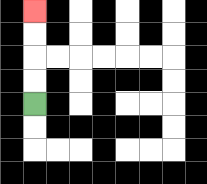{'start': '[1, 4]', 'end': '[1, 0]', 'path_directions': 'U,U,U,U', 'path_coordinates': '[[1, 4], [1, 3], [1, 2], [1, 1], [1, 0]]'}